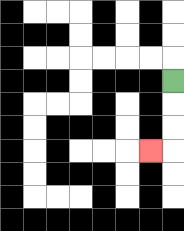{'start': '[7, 3]', 'end': '[6, 6]', 'path_directions': 'D,D,D,L', 'path_coordinates': '[[7, 3], [7, 4], [7, 5], [7, 6], [6, 6]]'}